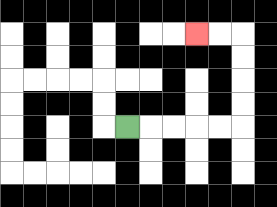{'start': '[5, 5]', 'end': '[8, 1]', 'path_directions': 'R,R,R,R,R,U,U,U,U,L,L', 'path_coordinates': '[[5, 5], [6, 5], [7, 5], [8, 5], [9, 5], [10, 5], [10, 4], [10, 3], [10, 2], [10, 1], [9, 1], [8, 1]]'}